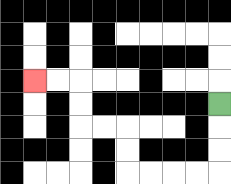{'start': '[9, 4]', 'end': '[1, 3]', 'path_directions': 'D,D,D,L,L,L,L,U,U,L,L,U,U,L,L', 'path_coordinates': '[[9, 4], [9, 5], [9, 6], [9, 7], [8, 7], [7, 7], [6, 7], [5, 7], [5, 6], [5, 5], [4, 5], [3, 5], [3, 4], [3, 3], [2, 3], [1, 3]]'}